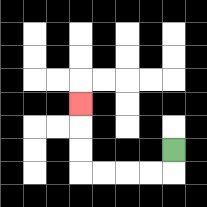{'start': '[7, 6]', 'end': '[3, 4]', 'path_directions': 'D,L,L,L,L,U,U,U', 'path_coordinates': '[[7, 6], [7, 7], [6, 7], [5, 7], [4, 7], [3, 7], [3, 6], [3, 5], [3, 4]]'}